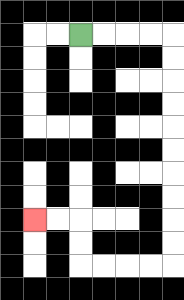{'start': '[3, 1]', 'end': '[1, 9]', 'path_directions': 'R,R,R,R,D,D,D,D,D,D,D,D,D,D,L,L,L,L,U,U,L,L', 'path_coordinates': '[[3, 1], [4, 1], [5, 1], [6, 1], [7, 1], [7, 2], [7, 3], [7, 4], [7, 5], [7, 6], [7, 7], [7, 8], [7, 9], [7, 10], [7, 11], [6, 11], [5, 11], [4, 11], [3, 11], [3, 10], [3, 9], [2, 9], [1, 9]]'}